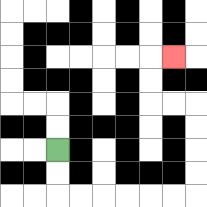{'start': '[2, 6]', 'end': '[7, 2]', 'path_directions': 'D,D,R,R,R,R,R,R,U,U,U,U,L,L,U,U,R', 'path_coordinates': '[[2, 6], [2, 7], [2, 8], [3, 8], [4, 8], [5, 8], [6, 8], [7, 8], [8, 8], [8, 7], [8, 6], [8, 5], [8, 4], [7, 4], [6, 4], [6, 3], [6, 2], [7, 2]]'}